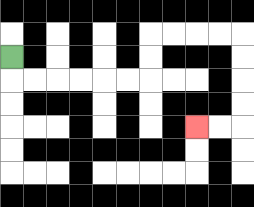{'start': '[0, 2]', 'end': '[8, 5]', 'path_directions': 'D,R,R,R,R,R,R,U,U,R,R,R,R,D,D,D,D,L,L', 'path_coordinates': '[[0, 2], [0, 3], [1, 3], [2, 3], [3, 3], [4, 3], [5, 3], [6, 3], [6, 2], [6, 1], [7, 1], [8, 1], [9, 1], [10, 1], [10, 2], [10, 3], [10, 4], [10, 5], [9, 5], [8, 5]]'}